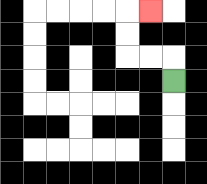{'start': '[7, 3]', 'end': '[6, 0]', 'path_directions': 'U,L,L,U,U,R', 'path_coordinates': '[[7, 3], [7, 2], [6, 2], [5, 2], [5, 1], [5, 0], [6, 0]]'}